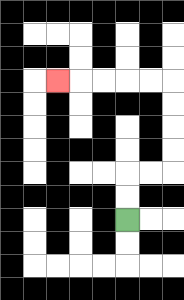{'start': '[5, 9]', 'end': '[2, 3]', 'path_directions': 'U,U,R,R,U,U,U,U,L,L,L,L,L', 'path_coordinates': '[[5, 9], [5, 8], [5, 7], [6, 7], [7, 7], [7, 6], [7, 5], [7, 4], [7, 3], [6, 3], [5, 3], [4, 3], [3, 3], [2, 3]]'}